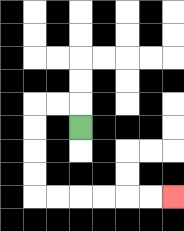{'start': '[3, 5]', 'end': '[7, 8]', 'path_directions': 'U,L,L,D,D,D,D,R,R,R,R,R,R', 'path_coordinates': '[[3, 5], [3, 4], [2, 4], [1, 4], [1, 5], [1, 6], [1, 7], [1, 8], [2, 8], [3, 8], [4, 8], [5, 8], [6, 8], [7, 8]]'}